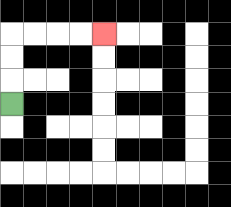{'start': '[0, 4]', 'end': '[4, 1]', 'path_directions': 'U,U,U,R,R,R,R', 'path_coordinates': '[[0, 4], [0, 3], [0, 2], [0, 1], [1, 1], [2, 1], [3, 1], [4, 1]]'}